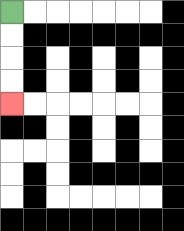{'start': '[0, 0]', 'end': '[0, 4]', 'path_directions': 'D,D,D,D', 'path_coordinates': '[[0, 0], [0, 1], [0, 2], [0, 3], [0, 4]]'}